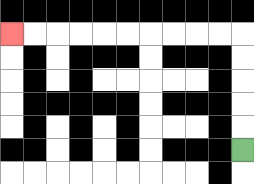{'start': '[10, 6]', 'end': '[0, 1]', 'path_directions': 'U,U,U,U,U,L,L,L,L,L,L,L,L,L,L', 'path_coordinates': '[[10, 6], [10, 5], [10, 4], [10, 3], [10, 2], [10, 1], [9, 1], [8, 1], [7, 1], [6, 1], [5, 1], [4, 1], [3, 1], [2, 1], [1, 1], [0, 1]]'}